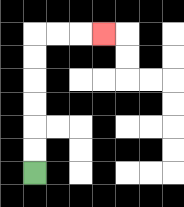{'start': '[1, 7]', 'end': '[4, 1]', 'path_directions': 'U,U,U,U,U,U,R,R,R', 'path_coordinates': '[[1, 7], [1, 6], [1, 5], [1, 4], [1, 3], [1, 2], [1, 1], [2, 1], [3, 1], [4, 1]]'}